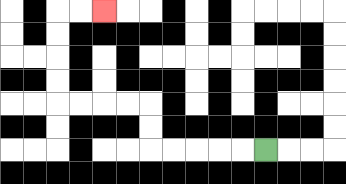{'start': '[11, 6]', 'end': '[4, 0]', 'path_directions': 'L,L,L,L,L,U,U,L,L,L,L,U,U,U,U,R,R', 'path_coordinates': '[[11, 6], [10, 6], [9, 6], [8, 6], [7, 6], [6, 6], [6, 5], [6, 4], [5, 4], [4, 4], [3, 4], [2, 4], [2, 3], [2, 2], [2, 1], [2, 0], [3, 0], [4, 0]]'}